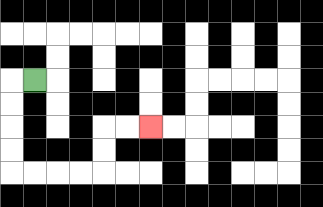{'start': '[1, 3]', 'end': '[6, 5]', 'path_directions': 'L,D,D,D,D,R,R,R,R,U,U,R,R', 'path_coordinates': '[[1, 3], [0, 3], [0, 4], [0, 5], [0, 6], [0, 7], [1, 7], [2, 7], [3, 7], [4, 7], [4, 6], [4, 5], [5, 5], [6, 5]]'}